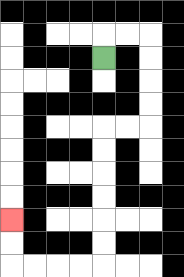{'start': '[4, 2]', 'end': '[0, 9]', 'path_directions': 'U,R,R,D,D,D,D,L,L,D,D,D,D,D,D,L,L,L,L,U,U', 'path_coordinates': '[[4, 2], [4, 1], [5, 1], [6, 1], [6, 2], [6, 3], [6, 4], [6, 5], [5, 5], [4, 5], [4, 6], [4, 7], [4, 8], [4, 9], [4, 10], [4, 11], [3, 11], [2, 11], [1, 11], [0, 11], [0, 10], [0, 9]]'}